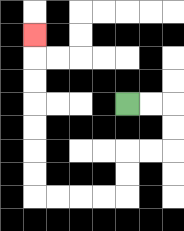{'start': '[5, 4]', 'end': '[1, 1]', 'path_directions': 'R,R,D,D,L,L,D,D,L,L,L,L,U,U,U,U,U,U,U', 'path_coordinates': '[[5, 4], [6, 4], [7, 4], [7, 5], [7, 6], [6, 6], [5, 6], [5, 7], [5, 8], [4, 8], [3, 8], [2, 8], [1, 8], [1, 7], [1, 6], [1, 5], [1, 4], [1, 3], [1, 2], [1, 1]]'}